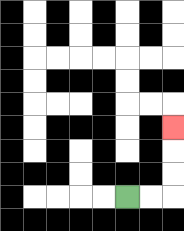{'start': '[5, 8]', 'end': '[7, 5]', 'path_directions': 'R,R,U,U,U', 'path_coordinates': '[[5, 8], [6, 8], [7, 8], [7, 7], [7, 6], [7, 5]]'}